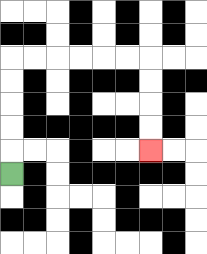{'start': '[0, 7]', 'end': '[6, 6]', 'path_directions': 'U,U,U,U,U,R,R,R,R,R,R,D,D,D,D', 'path_coordinates': '[[0, 7], [0, 6], [0, 5], [0, 4], [0, 3], [0, 2], [1, 2], [2, 2], [3, 2], [4, 2], [5, 2], [6, 2], [6, 3], [6, 4], [6, 5], [6, 6]]'}